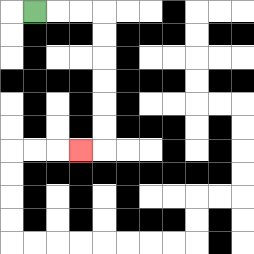{'start': '[1, 0]', 'end': '[3, 6]', 'path_directions': 'R,R,R,D,D,D,D,D,D,L', 'path_coordinates': '[[1, 0], [2, 0], [3, 0], [4, 0], [4, 1], [4, 2], [4, 3], [4, 4], [4, 5], [4, 6], [3, 6]]'}